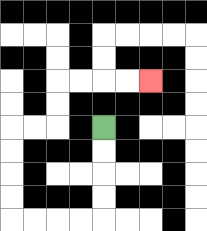{'start': '[4, 5]', 'end': '[6, 3]', 'path_directions': 'D,D,D,D,L,L,L,L,U,U,U,U,R,R,U,U,R,R,R,R', 'path_coordinates': '[[4, 5], [4, 6], [4, 7], [4, 8], [4, 9], [3, 9], [2, 9], [1, 9], [0, 9], [0, 8], [0, 7], [0, 6], [0, 5], [1, 5], [2, 5], [2, 4], [2, 3], [3, 3], [4, 3], [5, 3], [6, 3]]'}